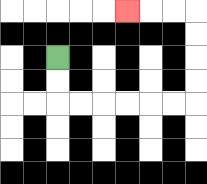{'start': '[2, 2]', 'end': '[5, 0]', 'path_directions': 'D,D,R,R,R,R,R,R,U,U,U,U,L,L,L', 'path_coordinates': '[[2, 2], [2, 3], [2, 4], [3, 4], [4, 4], [5, 4], [6, 4], [7, 4], [8, 4], [8, 3], [8, 2], [8, 1], [8, 0], [7, 0], [6, 0], [5, 0]]'}